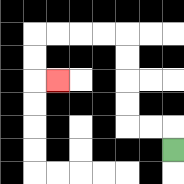{'start': '[7, 6]', 'end': '[2, 3]', 'path_directions': 'U,L,L,U,U,U,U,L,L,L,L,D,D,R', 'path_coordinates': '[[7, 6], [7, 5], [6, 5], [5, 5], [5, 4], [5, 3], [5, 2], [5, 1], [4, 1], [3, 1], [2, 1], [1, 1], [1, 2], [1, 3], [2, 3]]'}